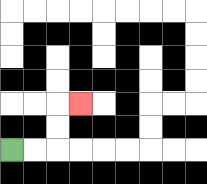{'start': '[0, 6]', 'end': '[3, 4]', 'path_directions': 'R,R,U,U,R', 'path_coordinates': '[[0, 6], [1, 6], [2, 6], [2, 5], [2, 4], [3, 4]]'}